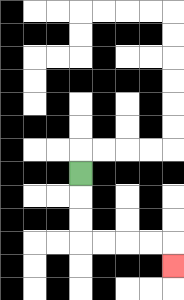{'start': '[3, 7]', 'end': '[7, 11]', 'path_directions': 'D,D,D,R,R,R,R,D', 'path_coordinates': '[[3, 7], [3, 8], [3, 9], [3, 10], [4, 10], [5, 10], [6, 10], [7, 10], [7, 11]]'}